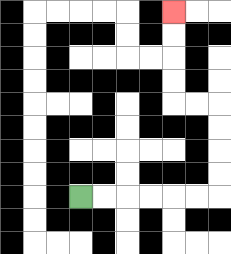{'start': '[3, 8]', 'end': '[7, 0]', 'path_directions': 'R,R,R,R,R,R,U,U,U,U,L,L,U,U,U,U', 'path_coordinates': '[[3, 8], [4, 8], [5, 8], [6, 8], [7, 8], [8, 8], [9, 8], [9, 7], [9, 6], [9, 5], [9, 4], [8, 4], [7, 4], [7, 3], [7, 2], [7, 1], [7, 0]]'}